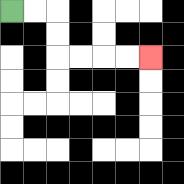{'start': '[0, 0]', 'end': '[6, 2]', 'path_directions': 'R,R,D,D,R,R,R,R', 'path_coordinates': '[[0, 0], [1, 0], [2, 0], [2, 1], [2, 2], [3, 2], [4, 2], [5, 2], [6, 2]]'}